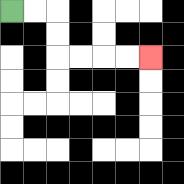{'start': '[0, 0]', 'end': '[6, 2]', 'path_directions': 'R,R,D,D,R,R,R,R', 'path_coordinates': '[[0, 0], [1, 0], [2, 0], [2, 1], [2, 2], [3, 2], [4, 2], [5, 2], [6, 2]]'}